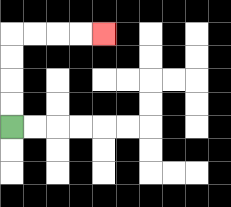{'start': '[0, 5]', 'end': '[4, 1]', 'path_directions': 'U,U,U,U,R,R,R,R', 'path_coordinates': '[[0, 5], [0, 4], [0, 3], [0, 2], [0, 1], [1, 1], [2, 1], [3, 1], [4, 1]]'}